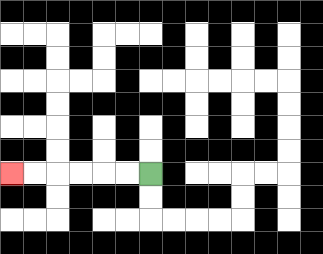{'start': '[6, 7]', 'end': '[0, 7]', 'path_directions': 'L,L,L,L,L,L', 'path_coordinates': '[[6, 7], [5, 7], [4, 7], [3, 7], [2, 7], [1, 7], [0, 7]]'}